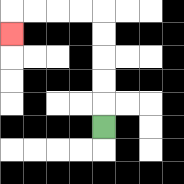{'start': '[4, 5]', 'end': '[0, 1]', 'path_directions': 'U,U,U,U,U,L,L,L,L,D', 'path_coordinates': '[[4, 5], [4, 4], [4, 3], [4, 2], [4, 1], [4, 0], [3, 0], [2, 0], [1, 0], [0, 0], [0, 1]]'}